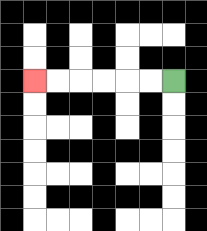{'start': '[7, 3]', 'end': '[1, 3]', 'path_directions': 'L,L,L,L,L,L', 'path_coordinates': '[[7, 3], [6, 3], [5, 3], [4, 3], [3, 3], [2, 3], [1, 3]]'}